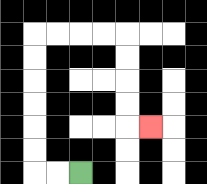{'start': '[3, 7]', 'end': '[6, 5]', 'path_directions': 'L,L,U,U,U,U,U,U,R,R,R,R,D,D,D,D,R', 'path_coordinates': '[[3, 7], [2, 7], [1, 7], [1, 6], [1, 5], [1, 4], [1, 3], [1, 2], [1, 1], [2, 1], [3, 1], [4, 1], [5, 1], [5, 2], [5, 3], [5, 4], [5, 5], [6, 5]]'}